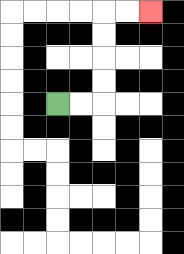{'start': '[2, 4]', 'end': '[6, 0]', 'path_directions': 'R,R,U,U,U,U,R,R', 'path_coordinates': '[[2, 4], [3, 4], [4, 4], [4, 3], [4, 2], [4, 1], [4, 0], [5, 0], [6, 0]]'}